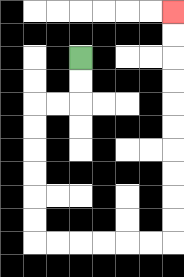{'start': '[3, 2]', 'end': '[7, 0]', 'path_directions': 'D,D,L,L,D,D,D,D,D,D,R,R,R,R,R,R,U,U,U,U,U,U,U,U,U,U', 'path_coordinates': '[[3, 2], [3, 3], [3, 4], [2, 4], [1, 4], [1, 5], [1, 6], [1, 7], [1, 8], [1, 9], [1, 10], [2, 10], [3, 10], [4, 10], [5, 10], [6, 10], [7, 10], [7, 9], [7, 8], [7, 7], [7, 6], [7, 5], [7, 4], [7, 3], [7, 2], [7, 1], [7, 0]]'}